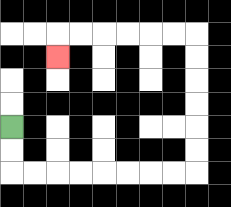{'start': '[0, 5]', 'end': '[2, 2]', 'path_directions': 'D,D,R,R,R,R,R,R,R,R,U,U,U,U,U,U,L,L,L,L,L,L,D', 'path_coordinates': '[[0, 5], [0, 6], [0, 7], [1, 7], [2, 7], [3, 7], [4, 7], [5, 7], [6, 7], [7, 7], [8, 7], [8, 6], [8, 5], [8, 4], [8, 3], [8, 2], [8, 1], [7, 1], [6, 1], [5, 1], [4, 1], [3, 1], [2, 1], [2, 2]]'}